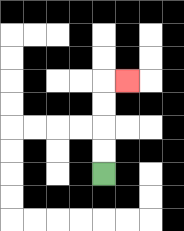{'start': '[4, 7]', 'end': '[5, 3]', 'path_directions': 'U,U,U,U,R', 'path_coordinates': '[[4, 7], [4, 6], [4, 5], [4, 4], [4, 3], [5, 3]]'}